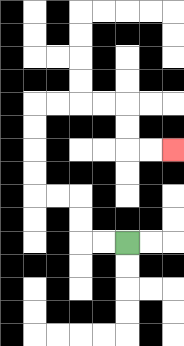{'start': '[5, 10]', 'end': '[7, 6]', 'path_directions': 'L,L,U,U,L,L,U,U,U,U,R,R,R,R,D,D,R,R', 'path_coordinates': '[[5, 10], [4, 10], [3, 10], [3, 9], [3, 8], [2, 8], [1, 8], [1, 7], [1, 6], [1, 5], [1, 4], [2, 4], [3, 4], [4, 4], [5, 4], [5, 5], [5, 6], [6, 6], [7, 6]]'}